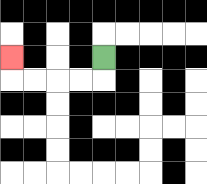{'start': '[4, 2]', 'end': '[0, 2]', 'path_directions': 'D,L,L,L,L,U', 'path_coordinates': '[[4, 2], [4, 3], [3, 3], [2, 3], [1, 3], [0, 3], [0, 2]]'}